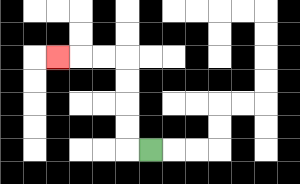{'start': '[6, 6]', 'end': '[2, 2]', 'path_directions': 'L,U,U,U,U,L,L,L', 'path_coordinates': '[[6, 6], [5, 6], [5, 5], [5, 4], [5, 3], [5, 2], [4, 2], [3, 2], [2, 2]]'}